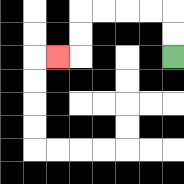{'start': '[7, 2]', 'end': '[2, 2]', 'path_directions': 'U,U,L,L,L,L,D,D,L', 'path_coordinates': '[[7, 2], [7, 1], [7, 0], [6, 0], [5, 0], [4, 0], [3, 0], [3, 1], [3, 2], [2, 2]]'}